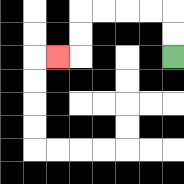{'start': '[7, 2]', 'end': '[2, 2]', 'path_directions': 'U,U,L,L,L,L,D,D,L', 'path_coordinates': '[[7, 2], [7, 1], [7, 0], [6, 0], [5, 0], [4, 0], [3, 0], [3, 1], [3, 2], [2, 2]]'}